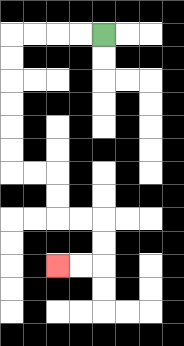{'start': '[4, 1]', 'end': '[2, 11]', 'path_directions': 'L,L,L,L,D,D,D,D,D,D,R,R,D,D,R,R,D,D,L,L', 'path_coordinates': '[[4, 1], [3, 1], [2, 1], [1, 1], [0, 1], [0, 2], [0, 3], [0, 4], [0, 5], [0, 6], [0, 7], [1, 7], [2, 7], [2, 8], [2, 9], [3, 9], [4, 9], [4, 10], [4, 11], [3, 11], [2, 11]]'}